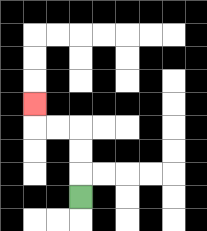{'start': '[3, 8]', 'end': '[1, 4]', 'path_directions': 'U,U,U,L,L,U', 'path_coordinates': '[[3, 8], [3, 7], [3, 6], [3, 5], [2, 5], [1, 5], [1, 4]]'}